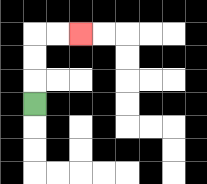{'start': '[1, 4]', 'end': '[3, 1]', 'path_directions': 'U,U,U,R,R', 'path_coordinates': '[[1, 4], [1, 3], [1, 2], [1, 1], [2, 1], [3, 1]]'}